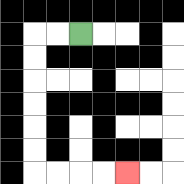{'start': '[3, 1]', 'end': '[5, 7]', 'path_directions': 'L,L,D,D,D,D,D,D,R,R,R,R', 'path_coordinates': '[[3, 1], [2, 1], [1, 1], [1, 2], [1, 3], [1, 4], [1, 5], [1, 6], [1, 7], [2, 7], [3, 7], [4, 7], [5, 7]]'}